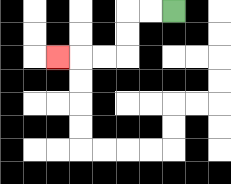{'start': '[7, 0]', 'end': '[2, 2]', 'path_directions': 'L,L,D,D,L,L,L', 'path_coordinates': '[[7, 0], [6, 0], [5, 0], [5, 1], [5, 2], [4, 2], [3, 2], [2, 2]]'}